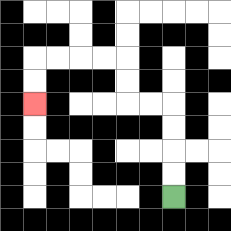{'start': '[7, 8]', 'end': '[1, 4]', 'path_directions': 'U,U,U,U,L,L,U,U,L,L,L,L,D,D', 'path_coordinates': '[[7, 8], [7, 7], [7, 6], [7, 5], [7, 4], [6, 4], [5, 4], [5, 3], [5, 2], [4, 2], [3, 2], [2, 2], [1, 2], [1, 3], [1, 4]]'}